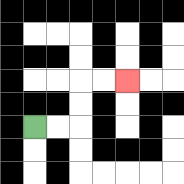{'start': '[1, 5]', 'end': '[5, 3]', 'path_directions': 'R,R,U,U,R,R', 'path_coordinates': '[[1, 5], [2, 5], [3, 5], [3, 4], [3, 3], [4, 3], [5, 3]]'}